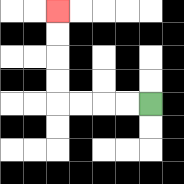{'start': '[6, 4]', 'end': '[2, 0]', 'path_directions': 'L,L,L,L,U,U,U,U', 'path_coordinates': '[[6, 4], [5, 4], [4, 4], [3, 4], [2, 4], [2, 3], [2, 2], [2, 1], [2, 0]]'}